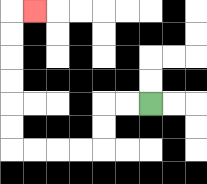{'start': '[6, 4]', 'end': '[1, 0]', 'path_directions': 'L,L,D,D,L,L,L,L,U,U,U,U,U,U,R', 'path_coordinates': '[[6, 4], [5, 4], [4, 4], [4, 5], [4, 6], [3, 6], [2, 6], [1, 6], [0, 6], [0, 5], [0, 4], [0, 3], [0, 2], [0, 1], [0, 0], [1, 0]]'}